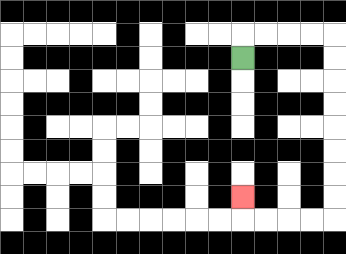{'start': '[10, 2]', 'end': '[10, 8]', 'path_directions': 'U,R,R,R,R,D,D,D,D,D,D,D,D,L,L,L,L,U', 'path_coordinates': '[[10, 2], [10, 1], [11, 1], [12, 1], [13, 1], [14, 1], [14, 2], [14, 3], [14, 4], [14, 5], [14, 6], [14, 7], [14, 8], [14, 9], [13, 9], [12, 9], [11, 9], [10, 9], [10, 8]]'}